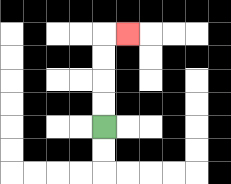{'start': '[4, 5]', 'end': '[5, 1]', 'path_directions': 'U,U,U,U,R', 'path_coordinates': '[[4, 5], [4, 4], [4, 3], [4, 2], [4, 1], [5, 1]]'}